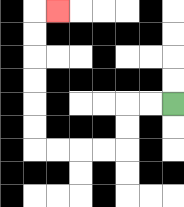{'start': '[7, 4]', 'end': '[2, 0]', 'path_directions': 'L,L,D,D,L,L,L,L,U,U,U,U,U,U,R', 'path_coordinates': '[[7, 4], [6, 4], [5, 4], [5, 5], [5, 6], [4, 6], [3, 6], [2, 6], [1, 6], [1, 5], [1, 4], [1, 3], [1, 2], [1, 1], [1, 0], [2, 0]]'}